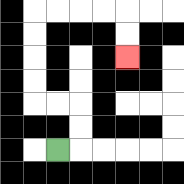{'start': '[2, 6]', 'end': '[5, 2]', 'path_directions': 'R,U,U,L,L,U,U,U,U,R,R,R,R,D,D', 'path_coordinates': '[[2, 6], [3, 6], [3, 5], [3, 4], [2, 4], [1, 4], [1, 3], [1, 2], [1, 1], [1, 0], [2, 0], [3, 0], [4, 0], [5, 0], [5, 1], [5, 2]]'}